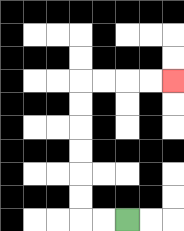{'start': '[5, 9]', 'end': '[7, 3]', 'path_directions': 'L,L,U,U,U,U,U,U,R,R,R,R', 'path_coordinates': '[[5, 9], [4, 9], [3, 9], [3, 8], [3, 7], [3, 6], [3, 5], [3, 4], [3, 3], [4, 3], [5, 3], [6, 3], [7, 3]]'}